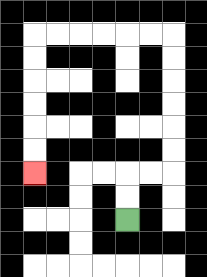{'start': '[5, 9]', 'end': '[1, 7]', 'path_directions': 'U,U,R,R,U,U,U,U,U,U,L,L,L,L,L,L,D,D,D,D,D,D', 'path_coordinates': '[[5, 9], [5, 8], [5, 7], [6, 7], [7, 7], [7, 6], [7, 5], [7, 4], [7, 3], [7, 2], [7, 1], [6, 1], [5, 1], [4, 1], [3, 1], [2, 1], [1, 1], [1, 2], [1, 3], [1, 4], [1, 5], [1, 6], [1, 7]]'}